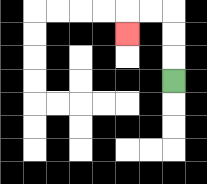{'start': '[7, 3]', 'end': '[5, 1]', 'path_directions': 'U,U,U,L,L,D', 'path_coordinates': '[[7, 3], [7, 2], [7, 1], [7, 0], [6, 0], [5, 0], [5, 1]]'}